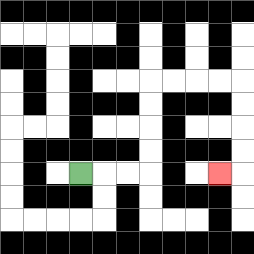{'start': '[3, 7]', 'end': '[9, 7]', 'path_directions': 'R,R,R,U,U,U,U,R,R,R,R,D,D,D,D,L', 'path_coordinates': '[[3, 7], [4, 7], [5, 7], [6, 7], [6, 6], [6, 5], [6, 4], [6, 3], [7, 3], [8, 3], [9, 3], [10, 3], [10, 4], [10, 5], [10, 6], [10, 7], [9, 7]]'}